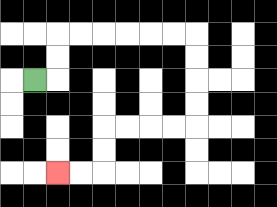{'start': '[1, 3]', 'end': '[2, 7]', 'path_directions': 'R,U,U,R,R,R,R,R,R,D,D,D,D,L,L,L,L,D,D,L,L', 'path_coordinates': '[[1, 3], [2, 3], [2, 2], [2, 1], [3, 1], [4, 1], [5, 1], [6, 1], [7, 1], [8, 1], [8, 2], [8, 3], [8, 4], [8, 5], [7, 5], [6, 5], [5, 5], [4, 5], [4, 6], [4, 7], [3, 7], [2, 7]]'}